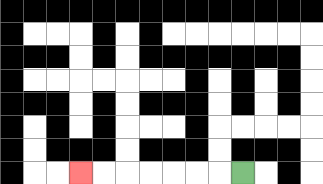{'start': '[10, 7]', 'end': '[3, 7]', 'path_directions': 'L,L,L,L,L,L,L', 'path_coordinates': '[[10, 7], [9, 7], [8, 7], [7, 7], [6, 7], [5, 7], [4, 7], [3, 7]]'}